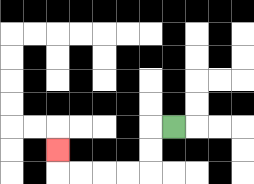{'start': '[7, 5]', 'end': '[2, 6]', 'path_directions': 'L,D,D,L,L,L,L,U', 'path_coordinates': '[[7, 5], [6, 5], [6, 6], [6, 7], [5, 7], [4, 7], [3, 7], [2, 7], [2, 6]]'}